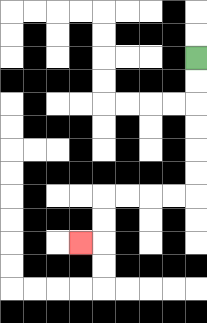{'start': '[8, 2]', 'end': '[3, 10]', 'path_directions': 'D,D,D,D,D,D,L,L,L,L,D,D,L', 'path_coordinates': '[[8, 2], [8, 3], [8, 4], [8, 5], [8, 6], [8, 7], [8, 8], [7, 8], [6, 8], [5, 8], [4, 8], [4, 9], [4, 10], [3, 10]]'}